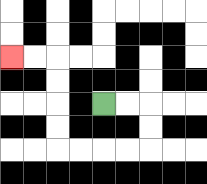{'start': '[4, 4]', 'end': '[0, 2]', 'path_directions': 'R,R,D,D,L,L,L,L,U,U,U,U,L,L', 'path_coordinates': '[[4, 4], [5, 4], [6, 4], [6, 5], [6, 6], [5, 6], [4, 6], [3, 6], [2, 6], [2, 5], [2, 4], [2, 3], [2, 2], [1, 2], [0, 2]]'}